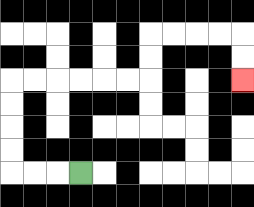{'start': '[3, 7]', 'end': '[10, 3]', 'path_directions': 'L,L,L,U,U,U,U,R,R,R,R,R,R,U,U,R,R,R,R,D,D', 'path_coordinates': '[[3, 7], [2, 7], [1, 7], [0, 7], [0, 6], [0, 5], [0, 4], [0, 3], [1, 3], [2, 3], [3, 3], [4, 3], [5, 3], [6, 3], [6, 2], [6, 1], [7, 1], [8, 1], [9, 1], [10, 1], [10, 2], [10, 3]]'}